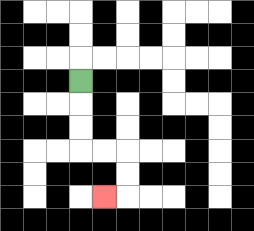{'start': '[3, 3]', 'end': '[4, 8]', 'path_directions': 'D,D,D,R,R,D,D,L', 'path_coordinates': '[[3, 3], [3, 4], [3, 5], [3, 6], [4, 6], [5, 6], [5, 7], [5, 8], [4, 8]]'}